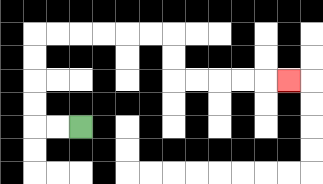{'start': '[3, 5]', 'end': '[12, 3]', 'path_directions': 'L,L,U,U,U,U,R,R,R,R,R,R,D,D,R,R,R,R,R', 'path_coordinates': '[[3, 5], [2, 5], [1, 5], [1, 4], [1, 3], [1, 2], [1, 1], [2, 1], [3, 1], [4, 1], [5, 1], [6, 1], [7, 1], [7, 2], [7, 3], [8, 3], [9, 3], [10, 3], [11, 3], [12, 3]]'}